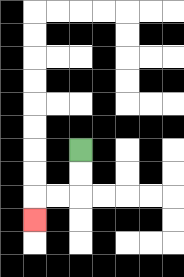{'start': '[3, 6]', 'end': '[1, 9]', 'path_directions': 'D,D,L,L,D', 'path_coordinates': '[[3, 6], [3, 7], [3, 8], [2, 8], [1, 8], [1, 9]]'}